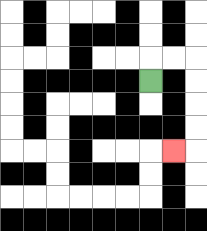{'start': '[6, 3]', 'end': '[7, 6]', 'path_directions': 'U,R,R,D,D,D,D,L', 'path_coordinates': '[[6, 3], [6, 2], [7, 2], [8, 2], [8, 3], [8, 4], [8, 5], [8, 6], [7, 6]]'}